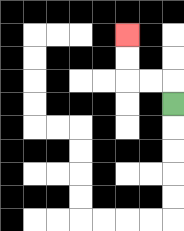{'start': '[7, 4]', 'end': '[5, 1]', 'path_directions': 'U,L,L,U,U', 'path_coordinates': '[[7, 4], [7, 3], [6, 3], [5, 3], [5, 2], [5, 1]]'}